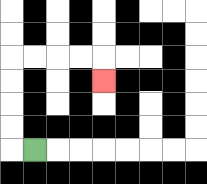{'start': '[1, 6]', 'end': '[4, 3]', 'path_directions': 'L,U,U,U,U,R,R,R,R,D', 'path_coordinates': '[[1, 6], [0, 6], [0, 5], [0, 4], [0, 3], [0, 2], [1, 2], [2, 2], [3, 2], [4, 2], [4, 3]]'}